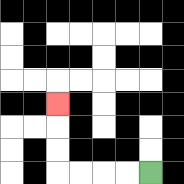{'start': '[6, 7]', 'end': '[2, 4]', 'path_directions': 'L,L,L,L,U,U,U', 'path_coordinates': '[[6, 7], [5, 7], [4, 7], [3, 7], [2, 7], [2, 6], [2, 5], [2, 4]]'}